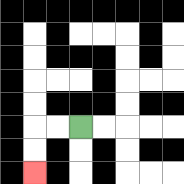{'start': '[3, 5]', 'end': '[1, 7]', 'path_directions': 'L,L,D,D', 'path_coordinates': '[[3, 5], [2, 5], [1, 5], [1, 6], [1, 7]]'}